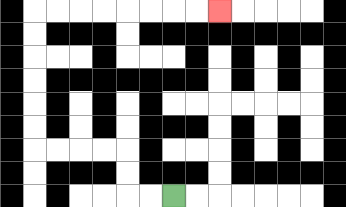{'start': '[7, 8]', 'end': '[9, 0]', 'path_directions': 'L,L,U,U,L,L,L,L,U,U,U,U,U,U,R,R,R,R,R,R,R,R', 'path_coordinates': '[[7, 8], [6, 8], [5, 8], [5, 7], [5, 6], [4, 6], [3, 6], [2, 6], [1, 6], [1, 5], [1, 4], [1, 3], [1, 2], [1, 1], [1, 0], [2, 0], [3, 0], [4, 0], [5, 0], [6, 0], [7, 0], [8, 0], [9, 0]]'}